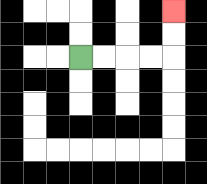{'start': '[3, 2]', 'end': '[7, 0]', 'path_directions': 'R,R,R,R,U,U', 'path_coordinates': '[[3, 2], [4, 2], [5, 2], [6, 2], [7, 2], [7, 1], [7, 0]]'}